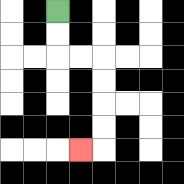{'start': '[2, 0]', 'end': '[3, 6]', 'path_directions': 'D,D,R,R,D,D,D,D,L', 'path_coordinates': '[[2, 0], [2, 1], [2, 2], [3, 2], [4, 2], [4, 3], [4, 4], [4, 5], [4, 6], [3, 6]]'}